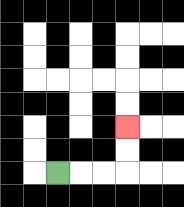{'start': '[2, 7]', 'end': '[5, 5]', 'path_directions': 'R,R,R,U,U', 'path_coordinates': '[[2, 7], [3, 7], [4, 7], [5, 7], [5, 6], [5, 5]]'}